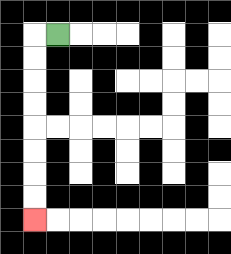{'start': '[2, 1]', 'end': '[1, 9]', 'path_directions': 'L,D,D,D,D,D,D,D,D', 'path_coordinates': '[[2, 1], [1, 1], [1, 2], [1, 3], [1, 4], [1, 5], [1, 6], [1, 7], [1, 8], [1, 9]]'}